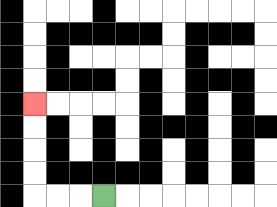{'start': '[4, 8]', 'end': '[1, 4]', 'path_directions': 'L,L,L,U,U,U,U', 'path_coordinates': '[[4, 8], [3, 8], [2, 8], [1, 8], [1, 7], [1, 6], [1, 5], [1, 4]]'}